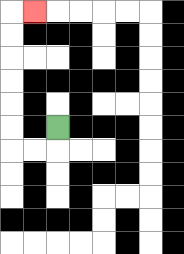{'start': '[2, 5]', 'end': '[1, 0]', 'path_directions': 'D,L,L,U,U,U,U,U,U,R', 'path_coordinates': '[[2, 5], [2, 6], [1, 6], [0, 6], [0, 5], [0, 4], [0, 3], [0, 2], [0, 1], [0, 0], [1, 0]]'}